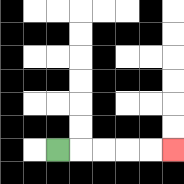{'start': '[2, 6]', 'end': '[7, 6]', 'path_directions': 'R,R,R,R,R', 'path_coordinates': '[[2, 6], [3, 6], [4, 6], [5, 6], [6, 6], [7, 6]]'}